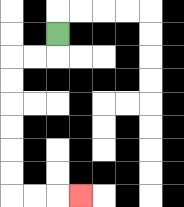{'start': '[2, 1]', 'end': '[3, 8]', 'path_directions': 'D,L,L,D,D,D,D,D,D,R,R,R', 'path_coordinates': '[[2, 1], [2, 2], [1, 2], [0, 2], [0, 3], [0, 4], [0, 5], [0, 6], [0, 7], [0, 8], [1, 8], [2, 8], [3, 8]]'}